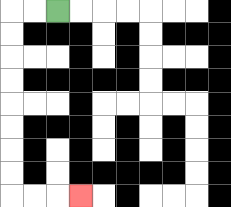{'start': '[2, 0]', 'end': '[3, 8]', 'path_directions': 'L,L,D,D,D,D,D,D,D,D,R,R,R', 'path_coordinates': '[[2, 0], [1, 0], [0, 0], [0, 1], [0, 2], [0, 3], [0, 4], [0, 5], [0, 6], [0, 7], [0, 8], [1, 8], [2, 8], [3, 8]]'}